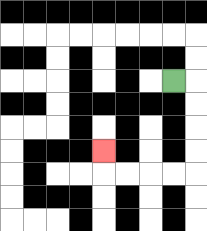{'start': '[7, 3]', 'end': '[4, 6]', 'path_directions': 'R,D,D,D,D,L,L,L,L,U', 'path_coordinates': '[[7, 3], [8, 3], [8, 4], [8, 5], [8, 6], [8, 7], [7, 7], [6, 7], [5, 7], [4, 7], [4, 6]]'}